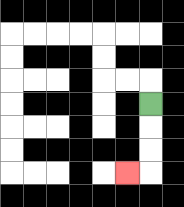{'start': '[6, 4]', 'end': '[5, 7]', 'path_directions': 'D,D,D,L', 'path_coordinates': '[[6, 4], [6, 5], [6, 6], [6, 7], [5, 7]]'}